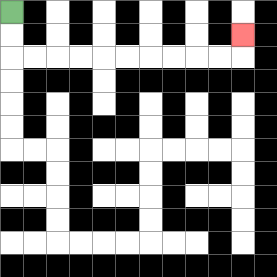{'start': '[0, 0]', 'end': '[10, 1]', 'path_directions': 'D,D,R,R,R,R,R,R,R,R,R,R,U', 'path_coordinates': '[[0, 0], [0, 1], [0, 2], [1, 2], [2, 2], [3, 2], [4, 2], [5, 2], [6, 2], [7, 2], [8, 2], [9, 2], [10, 2], [10, 1]]'}